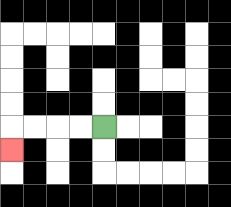{'start': '[4, 5]', 'end': '[0, 6]', 'path_directions': 'L,L,L,L,D', 'path_coordinates': '[[4, 5], [3, 5], [2, 5], [1, 5], [0, 5], [0, 6]]'}